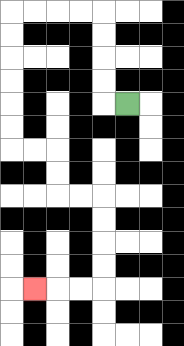{'start': '[5, 4]', 'end': '[1, 12]', 'path_directions': 'L,U,U,U,U,L,L,L,L,D,D,D,D,D,D,R,R,D,D,R,R,D,D,D,D,L,L,L', 'path_coordinates': '[[5, 4], [4, 4], [4, 3], [4, 2], [4, 1], [4, 0], [3, 0], [2, 0], [1, 0], [0, 0], [0, 1], [0, 2], [0, 3], [0, 4], [0, 5], [0, 6], [1, 6], [2, 6], [2, 7], [2, 8], [3, 8], [4, 8], [4, 9], [4, 10], [4, 11], [4, 12], [3, 12], [2, 12], [1, 12]]'}